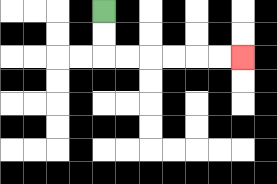{'start': '[4, 0]', 'end': '[10, 2]', 'path_directions': 'D,D,R,R,R,R,R,R', 'path_coordinates': '[[4, 0], [4, 1], [4, 2], [5, 2], [6, 2], [7, 2], [8, 2], [9, 2], [10, 2]]'}